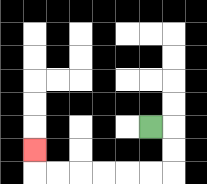{'start': '[6, 5]', 'end': '[1, 6]', 'path_directions': 'R,D,D,L,L,L,L,L,L,U', 'path_coordinates': '[[6, 5], [7, 5], [7, 6], [7, 7], [6, 7], [5, 7], [4, 7], [3, 7], [2, 7], [1, 7], [1, 6]]'}